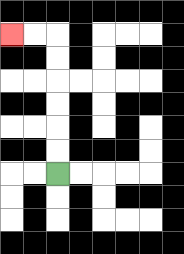{'start': '[2, 7]', 'end': '[0, 1]', 'path_directions': 'U,U,U,U,U,U,L,L', 'path_coordinates': '[[2, 7], [2, 6], [2, 5], [2, 4], [2, 3], [2, 2], [2, 1], [1, 1], [0, 1]]'}